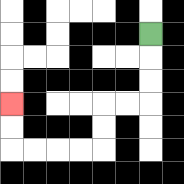{'start': '[6, 1]', 'end': '[0, 4]', 'path_directions': 'D,D,D,L,L,D,D,L,L,L,L,U,U', 'path_coordinates': '[[6, 1], [6, 2], [6, 3], [6, 4], [5, 4], [4, 4], [4, 5], [4, 6], [3, 6], [2, 6], [1, 6], [0, 6], [0, 5], [0, 4]]'}